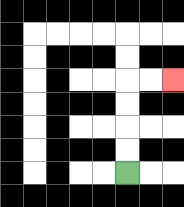{'start': '[5, 7]', 'end': '[7, 3]', 'path_directions': 'U,U,U,U,R,R', 'path_coordinates': '[[5, 7], [5, 6], [5, 5], [5, 4], [5, 3], [6, 3], [7, 3]]'}